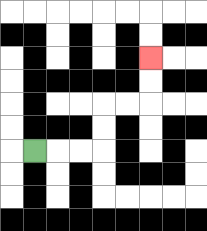{'start': '[1, 6]', 'end': '[6, 2]', 'path_directions': 'R,R,R,U,U,R,R,U,U', 'path_coordinates': '[[1, 6], [2, 6], [3, 6], [4, 6], [4, 5], [4, 4], [5, 4], [6, 4], [6, 3], [6, 2]]'}